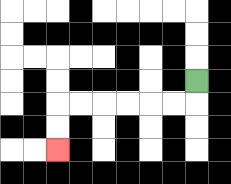{'start': '[8, 3]', 'end': '[2, 6]', 'path_directions': 'D,L,L,L,L,L,L,D,D', 'path_coordinates': '[[8, 3], [8, 4], [7, 4], [6, 4], [5, 4], [4, 4], [3, 4], [2, 4], [2, 5], [2, 6]]'}